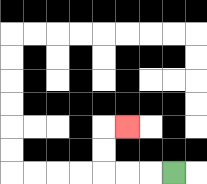{'start': '[7, 7]', 'end': '[5, 5]', 'path_directions': 'L,L,L,U,U,R', 'path_coordinates': '[[7, 7], [6, 7], [5, 7], [4, 7], [4, 6], [4, 5], [5, 5]]'}